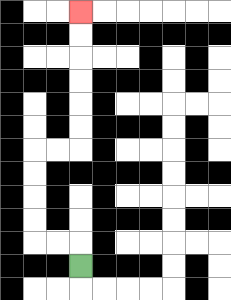{'start': '[3, 11]', 'end': '[3, 0]', 'path_directions': 'U,L,L,U,U,U,U,R,R,U,U,U,U,U,U', 'path_coordinates': '[[3, 11], [3, 10], [2, 10], [1, 10], [1, 9], [1, 8], [1, 7], [1, 6], [2, 6], [3, 6], [3, 5], [3, 4], [3, 3], [3, 2], [3, 1], [3, 0]]'}